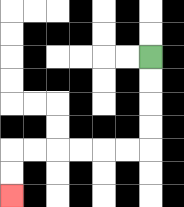{'start': '[6, 2]', 'end': '[0, 8]', 'path_directions': 'D,D,D,D,L,L,L,L,L,L,D,D', 'path_coordinates': '[[6, 2], [6, 3], [6, 4], [6, 5], [6, 6], [5, 6], [4, 6], [3, 6], [2, 6], [1, 6], [0, 6], [0, 7], [0, 8]]'}